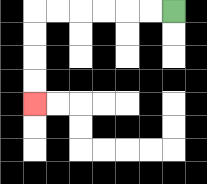{'start': '[7, 0]', 'end': '[1, 4]', 'path_directions': 'L,L,L,L,L,L,D,D,D,D', 'path_coordinates': '[[7, 0], [6, 0], [5, 0], [4, 0], [3, 0], [2, 0], [1, 0], [1, 1], [1, 2], [1, 3], [1, 4]]'}